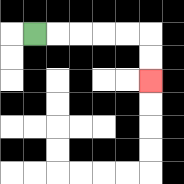{'start': '[1, 1]', 'end': '[6, 3]', 'path_directions': 'R,R,R,R,R,D,D', 'path_coordinates': '[[1, 1], [2, 1], [3, 1], [4, 1], [5, 1], [6, 1], [6, 2], [6, 3]]'}